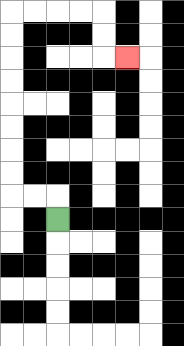{'start': '[2, 9]', 'end': '[5, 2]', 'path_directions': 'U,L,L,U,U,U,U,U,U,U,U,R,R,R,R,D,D,R', 'path_coordinates': '[[2, 9], [2, 8], [1, 8], [0, 8], [0, 7], [0, 6], [0, 5], [0, 4], [0, 3], [0, 2], [0, 1], [0, 0], [1, 0], [2, 0], [3, 0], [4, 0], [4, 1], [4, 2], [5, 2]]'}